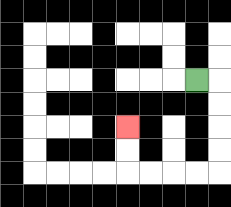{'start': '[8, 3]', 'end': '[5, 5]', 'path_directions': 'R,D,D,D,D,L,L,L,L,U,U', 'path_coordinates': '[[8, 3], [9, 3], [9, 4], [9, 5], [9, 6], [9, 7], [8, 7], [7, 7], [6, 7], [5, 7], [5, 6], [5, 5]]'}